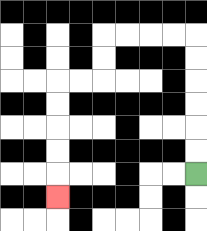{'start': '[8, 7]', 'end': '[2, 8]', 'path_directions': 'U,U,U,U,U,U,L,L,L,L,D,D,L,L,D,D,D,D,D', 'path_coordinates': '[[8, 7], [8, 6], [8, 5], [8, 4], [8, 3], [8, 2], [8, 1], [7, 1], [6, 1], [5, 1], [4, 1], [4, 2], [4, 3], [3, 3], [2, 3], [2, 4], [2, 5], [2, 6], [2, 7], [2, 8]]'}